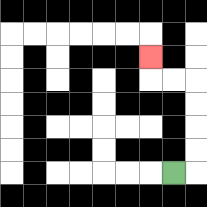{'start': '[7, 7]', 'end': '[6, 2]', 'path_directions': 'R,U,U,U,U,L,L,U', 'path_coordinates': '[[7, 7], [8, 7], [8, 6], [8, 5], [8, 4], [8, 3], [7, 3], [6, 3], [6, 2]]'}